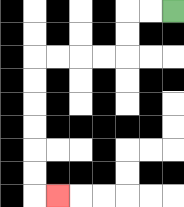{'start': '[7, 0]', 'end': '[2, 8]', 'path_directions': 'L,L,D,D,L,L,L,L,D,D,D,D,D,D,R', 'path_coordinates': '[[7, 0], [6, 0], [5, 0], [5, 1], [5, 2], [4, 2], [3, 2], [2, 2], [1, 2], [1, 3], [1, 4], [1, 5], [1, 6], [1, 7], [1, 8], [2, 8]]'}